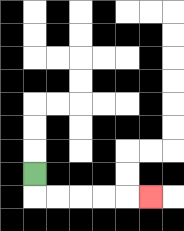{'start': '[1, 7]', 'end': '[6, 8]', 'path_directions': 'D,R,R,R,R,R', 'path_coordinates': '[[1, 7], [1, 8], [2, 8], [3, 8], [4, 8], [5, 8], [6, 8]]'}